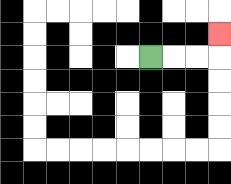{'start': '[6, 2]', 'end': '[9, 1]', 'path_directions': 'R,R,R,U', 'path_coordinates': '[[6, 2], [7, 2], [8, 2], [9, 2], [9, 1]]'}